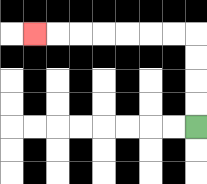{'start': '[8, 5]', 'end': '[1, 1]', 'path_directions': 'U,U,U,U,L,L,L,L,L,L,L', 'path_coordinates': '[[8, 5], [8, 4], [8, 3], [8, 2], [8, 1], [7, 1], [6, 1], [5, 1], [4, 1], [3, 1], [2, 1], [1, 1]]'}